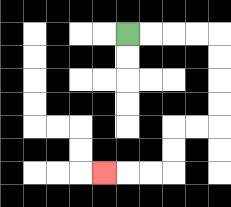{'start': '[5, 1]', 'end': '[4, 7]', 'path_directions': 'R,R,R,R,D,D,D,D,L,L,D,D,L,L,L', 'path_coordinates': '[[5, 1], [6, 1], [7, 1], [8, 1], [9, 1], [9, 2], [9, 3], [9, 4], [9, 5], [8, 5], [7, 5], [7, 6], [7, 7], [6, 7], [5, 7], [4, 7]]'}